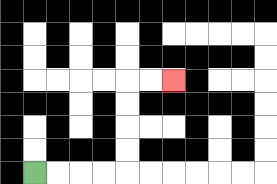{'start': '[1, 7]', 'end': '[7, 3]', 'path_directions': 'R,R,R,R,U,U,U,U,R,R', 'path_coordinates': '[[1, 7], [2, 7], [3, 7], [4, 7], [5, 7], [5, 6], [5, 5], [5, 4], [5, 3], [6, 3], [7, 3]]'}